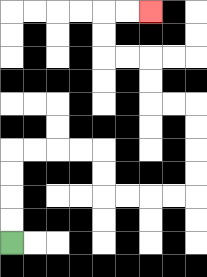{'start': '[0, 10]', 'end': '[6, 0]', 'path_directions': 'U,U,U,U,R,R,R,R,D,D,R,R,R,R,U,U,U,U,L,L,U,U,L,L,U,U,R,R', 'path_coordinates': '[[0, 10], [0, 9], [0, 8], [0, 7], [0, 6], [1, 6], [2, 6], [3, 6], [4, 6], [4, 7], [4, 8], [5, 8], [6, 8], [7, 8], [8, 8], [8, 7], [8, 6], [8, 5], [8, 4], [7, 4], [6, 4], [6, 3], [6, 2], [5, 2], [4, 2], [4, 1], [4, 0], [5, 0], [6, 0]]'}